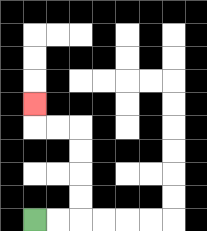{'start': '[1, 9]', 'end': '[1, 4]', 'path_directions': 'R,R,U,U,U,U,L,L,U', 'path_coordinates': '[[1, 9], [2, 9], [3, 9], [3, 8], [3, 7], [3, 6], [3, 5], [2, 5], [1, 5], [1, 4]]'}